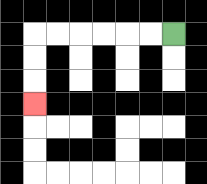{'start': '[7, 1]', 'end': '[1, 4]', 'path_directions': 'L,L,L,L,L,L,D,D,D', 'path_coordinates': '[[7, 1], [6, 1], [5, 1], [4, 1], [3, 1], [2, 1], [1, 1], [1, 2], [1, 3], [1, 4]]'}